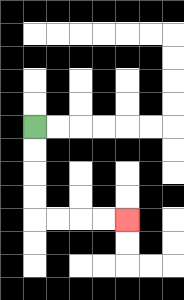{'start': '[1, 5]', 'end': '[5, 9]', 'path_directions': 'D,D,D,D,R,R,R,R', 'path_coordinates': '[[1, 5], [1, 6], [1, 7], [1, 8], [1, 9], [2, 9], [3, 9], [4, 9], [5, 9]]'}